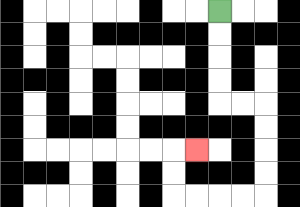{'start': '[9, 0]', 'end': '[8, 6]', 'path_directions': 'D,D,D,D,R,R,D,D,D,D,L,L,L,L,U,U,R', 'path_coordinates': '[[9, 0], [9, 1], [9, 2], [9, 3], [9, 4], [10, 4], [11, 4], [11, 5], [11, 6], [11, 7], [11, 8], [10, 8], [9, 8], [8, 8], [7, 8], [7, 7], [7, 6], [8, 6]]'}